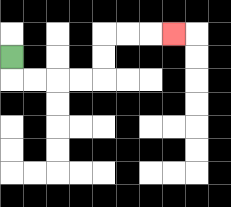{'start': '[0, 2]', 'end': '[7, 1]', 'path_directions': 'D,R,R,R,R,U,U,R,R,R', 'path_coordinates': '[[0, 2], [0, 3], [1, 3], [2, 3], [3, 3], [4, 3], [4, 2], [4, 1], [5, 1], [6, 1], [7, 1]]'}